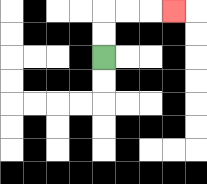{'start': '[4, 2]', 'end': '[7, 0]', 'path_directions': 'U,U,R,R,R', 'path_coordinates': '[[4, 2], [4, 1], [4, 0], [5, 0], [6, 0], [7, 0]]'}